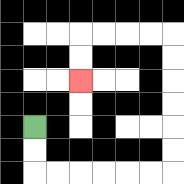{'start': '[1, 5]', 'end': '[3, 3]', 'path_directions': 'D,D,R,R,R,R,R,R,U,U,U,U,U,U,L,L,L,L,D,D', 'path_coordinates': '[[1, 5], [1, 6], [1, 7], [2, 7], [3, 7], [4, 7], [5, 7], [6, 7], [7, 7], [7, 6], [7, 5], [7, 4], [7, 3], [7, 2], [7, 1], [6, 1], [5, 1], [4, 1], [3, 1], [3, 2], [3, 3]]'}